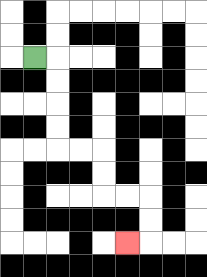{'start': '[1, 2]', 'end': '[5, 10]', 'path_directions': 'R,D,D,D,D,R,R,D,D,R,R,D,D,L', 'path_coordinates': '[[1, 2], [2, 2], [2, 3], [2, 4], [2, 5], [2, 6], [3, 6], [4, 6], [4, 7], [4, 8], [5, 8], [6, 8], [6, 9], [6, 10], [5, 10]]'}